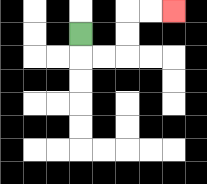{'start': '[3, 1]', 'end': '[7, 0]', 'path_directions': 'D,R,R,U,U,R,R', 'path_coordinates': '[[3, 1], [3, 2], [4, 2], [5, 2], [5, 1], [5, 0], [6, 0], [7, 0]]'}